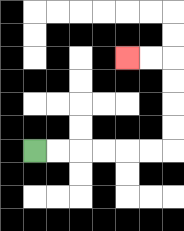{'start': '[1, 6]', 'end': '[5, 2]', 'path_directions': 'R,R,R,R,R,R,U,U,U,U,L,L', 'path_coordinates': '[[1, 6], [2, 6], [3, 6], [4, 6], [5, 6], [6, 6], [7, 6], [7, 5], [7, 4], [7, 3], [7, 2], [6, 2], [5, 2]]'}